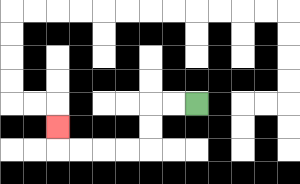{'start': '[8, 4]', 'end': '[2, 5]', 'path_directions': 'L,L,D,D,L,L,L,L,U', 'path_coordinates': '[[8, 4], [7, 4], [6, 4], [6, 5], [6, 6], [5, 6], [4, 6], [3, 6], [2, 6], [2, 5]]'}